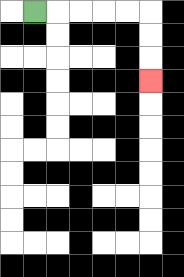{'start': '[1, 0]', 'end': '[6, 3]', 'path_directions': 'R,R,R,R,R,D,D,D', 'path_coordinates': '[[1, 0], [2, 0], [3, 0], [4, 0], [5, 0], [6, 0], [6, 1], [6, 2], [6, 3]]'}